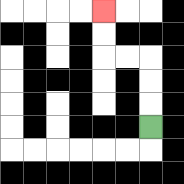{'start': '[6, 5]', 'end': '[4, 0]', 'path_directions': 'U,U,U,L,L,U,U', 'path_coordinates': '[[6, 5], [6, 4], [6, 3], [6, 2], [5, 2], [4, 2], [4, 1], [4, 0]]'}